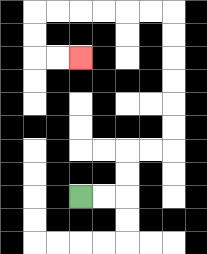{'start': '[3, 8]', 'end': '[3, 2]', 'path_directions': 'R,R,U,U,R,R,U,U,U,U,U,U,L,L,L,L,L,L,D,D,R,R', 'path_coordinates': '[[3, 8], [4, 8], [5, 8], [5, 7], [5, 6], [6, 6], [7, 6], [7, 5], [7, 4], [7, 3], [7, 2], [7, 1], [7, 0], [6, 0], [5, 0], [4, 0], [3, 0], [2, 0], [1, 0], [1, 1], [1, 2], [2, 2], [3, 2]]'}